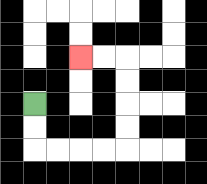{'start': '[1, 4]', 'end': '[3, 2]', 'path_directions': 'D,D,R,R,R,R,U,U,U,U,L,L', 'path_coordinates': '[[1, 4], [1, 5], [1, 6], [2, 6], [3, 6], [4, 6], [5, 6], [5, 5], [5, 4], [5, 3], [5, 2], [4, 2], [3, 2]]'}